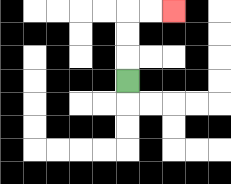{'start': '[5, 3]', 'end': '[7, 0]', 'path_directions': 'U,U,U,R,R', 'path_coordinates': '[[5, 3], [5, 2], [5, 1], [5, 0], [6, 0], [7, 0]]'}